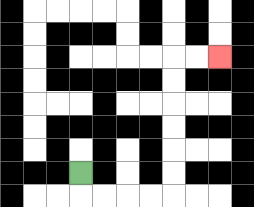{'start': '[3, 7]', 'end': '[9, 2]', 'path_directions': 'D,R,R,R,R,U,U,U,U,U,U,R,R', 'path_coordinates': '[[3, 7], [3, 8], [4, 8], [5, 8], [6, 8], [7, 8], [7, 7], [7, 6], [7, 5], [7, 4], [7, 3], [7, 2], [8, 2], [9, 2]]'}